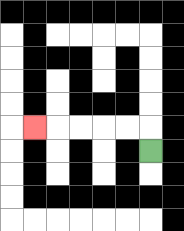{'start': '[6, 6]', 'end': '[1, 5]', 'path_directions': 'U,L,L,L,L,L', 'path_coordinates': '[[6, 6], [6, 5], [5, 5], [4, 5], [3, 5], [2, 5], [1, 5]]'}